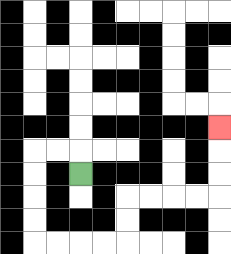{'start': '[3, 7]', 'end': '[9, 5]', 'path_directions': 'U,L,L,D,D,D,D,R,R,R,R,U,U,R,R,R,R,U,U,U', 'path_coordinates': '[[3, 7], [3, 6], [2, 6], [1, 6], [1, 7], [1, 8], [1, 9], [1, 10], [2, 10], [3, 10], [4, 10], [5, 10], [5, 9], [5, 8], [6, 8], [7, 8], [8, 8], [9, 8], [9, 7], [9, 6], [9, 5]]'}